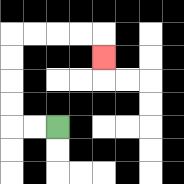{'start': '[2, 5]', 'end': '[4, 2]', 'path_directions': 'L,L,U,U,U,U,R,R,R,R,D', 'path_coordinates': '[[2, 5], [1, 5], [0, 5], [0, 4], [0, 3], [0, 2], [0, 1], [1, 1], [2, 1], [3, 1], [4, 1], [4, 2]]'}